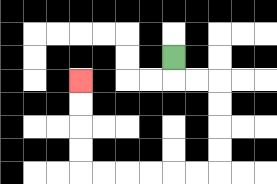{'start': '[7, 2]', 'end': '[3, 3]', 'path_directions': 'D,R,R,D,D,D,D,L,L,L,L,L,L,U,U,U,U', 'path_coordinates': '[[7, 2], [7, 3], [8, 3], [9, 3], [9, 4], [9, 5], [9, 6], [9, 7], [8, 7], [7, 7], [6, 7], [5, 7], [4, 7], [3, 7], [3, 6], [3, 5], [3, 4], [3, 3]]'}